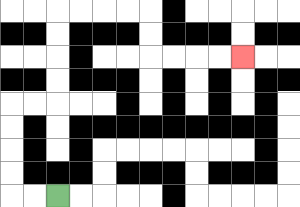{'start': '[2, 8]', 'end': '[10, 2]', 'path_directions': 'L,L,U,U,U,U,R,R,U,U,U,U,R,R,R,R,D,D,R,R,R,R', 'path_coordinates': '[[2, 8], [1, 8], [0, 8], [0, 7], [0, 6], [0, 5], [0, 4], [1, 4], [2, 4], [2, 3], [2, 2], [2, 1], [2, 0], [3, 0], [4, 0], [5, 0], [6, 0], [6, 1], [6, 2], [7, 2], [8, 2], [9, 2], [10, 2]]'}